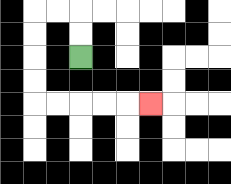{'start': '[3, 2]', 'end': '[6, 4]', 'path_directions': 'U,U,L,L,D,D,D,D,R,R,R,R,R', 'path_coordinates': '[[3, 2], [3, 1], [3, 0], [2, 0], [1, 0], [1, 1], [1, 2], [1, 3], [1, 4], [2, 4], [3, 4], [4, 4], [5, 4], [6, 4]]'}